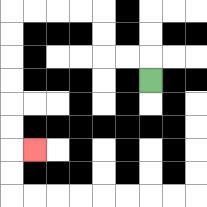{'start': '[6, 3]', 'end': '[1, 6]', 'path_directions': 'U,L,L,U,U,L,L,L,L,D,D,D,D,D,D,R', 'path_coordinates': '[[6, 3], [6, 2], [5, 2], [4, 2], [4, 1], [4, 0], [3, 0], [2, 0], [1, 0], [0, 0], [0, 1], [0, 2], [0, 3], [0, 4], [0, 5], [0, 6], [1, 6]]'}